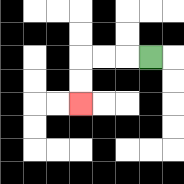{'start': '[6, 2]', 'end': '[3, 4]', 'path_directions': 'L,L,L,D,D', 'path_coordinates': '[[6, 2], [5, 2], [4, 2], [3, 2], [3, 3], [3, 4]]'}